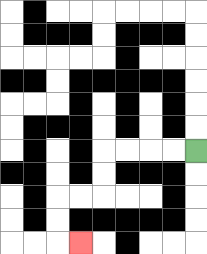{'start': '[8, 6]', 'end': '[3, 10]', 'path_directions': 'L,L,L,L,D,D,L,L,D,D,R', 'path_coordinates': '[[8, 6], [7, 6], [6, 6], [5, 6], [4, 6], [4, 7], [4, 8], [3, 8], [2, 8], [2, 9], [2, 10], [3, 10]]'}